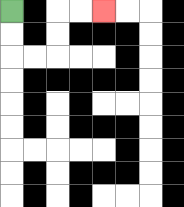{'start': '[0, 0]', 'end': '[4, 0]', 'path_directions': 'D,D,R,R,U,U,R,R', 'path_coordinates': '[[0, 0], [0, 1], [0, 2], [1, 2], [2, 2], [2, 1], [2, 0], [3, 0], [4, 0]]'}